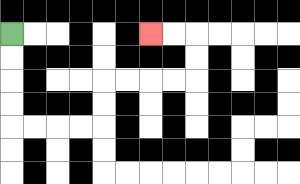{'start': '[0, 1]', 'end': '[6, 1]', 'path_directions': 'D,D,D,D,R,R,R,R,U,U,R,R,R,R,U,U,L,L', 'path_coordinates': '[[0, 1], [0, 2], [0, 3], [0, 4], [0, 5], [1, 5], [2, 5], [3, 5], [4, 5], [4, 4], [4, 3], [5, 3], [6, 3], [7, 3], [8, 3], [8, 2], [8, 1], [7, 1], [6, 1]]'}